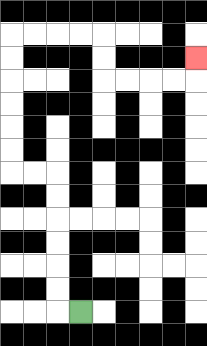{'start': '[3, 13]', 'end': '[8, 2]', 'path_directions': 'L,U,U,U,U,U,U,L,L,U,U,U,U,U,U,R,R,R,R,D,D,R,R,R,R,U', 'path_coordinates': '[[3, 13], [2, 13], [2, 12], [2, 11], [2, 10], [2, 9], [2, 8], [2, 7], [1, 7], [0, 7], [0, 6], [0, 5], [0, 4], [0, 3], [0, 2], [0, 1], [1, 1], [2, 1], [3, 1], [4, 1], [4, 2], [4, 3], [5, 3], [6, 3], [7, 3], [8, 3], [8, 2]]'}